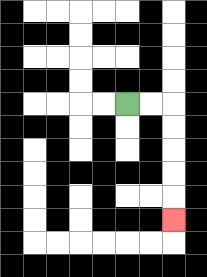{'start': '[5, 4]', 'end': '[7, 9]', 'path_directions': 'R,R,D,D,D,D,D', 'path_coordinates': '[[5, 4], [6, 4], [7, 4], [7, 5], [7, 6], [7, 7], [7, 8], [7, 9]]'}